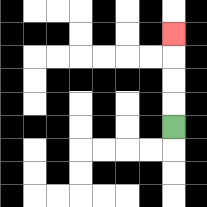{'start': '[7, 5]', 'end': '[7, 1]', 'path_directions': 'U,U,U,U', 'path_coordinates': '[[7, 5], [7, 4], [7, 3], [7, 2], [7, 1]]'}